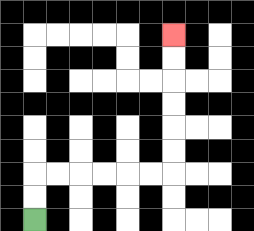{'start': '[1, 9]', 'end': '[7, 1]', 'path_directions': 'U,U,R,R,R,R,R,R,U,U,U,U,U,U', 'path_coordinates': '[[1, 9], [1, 8], [1, 7], [2, 7], [3, 7], [4, 7], [5, 7], [6, 7], [7, 7], [7, 6], [7, 5], [7, 4], [7, 3], [7, 2], [7, 1]]'}